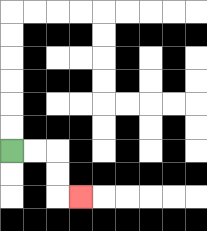{'start': '[0, 6]', 'end': '[3, 8]', 'path_directions': 'R,R,D,D,R', 'path_coordinates': '[[0, 6], [1, 6], [2, 6], [2, 7], [2, 8], [3, 8]]'}